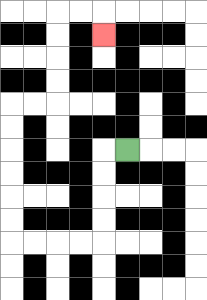{'start': '[5, 6]', 'end': '[4, 1]', 'path_directions': 'L,D,D,D,D,L,L,L,L,U,U,U,U,U,U,R,R,U,U,U,U,R,R,D', 'path_coordinates': '[[5, 6], [4, 6], [4, 7], [4, 8], [4, 9], [4, 10], [3, 10], [2, 10], [1, 10], [0, 10], [0, 9], [0, 8], [0, 7], [0, 6], [0, 5], [0, 4], [1, 4], [2, 4], [2, 3], [2, 2], [2, 1], [2, 0], [3, 0], [4, 0], [4, 1]]'}